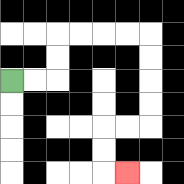{'start': '[0, 3]', 'end': '[5, 7]', 'path_directions': 'R,R,U,U,R,R,R,R,D,D,D,D,L,L,D,D,R', 'path_coordinates': '[[0, 3], [1, 3], [2, 3], [2, 2], [2, 1], [3, 1], [4, 1], [5, 1], [6, 1], [6, 2], [6, 3], [6, 4], [6, 5], [5, 5], [4, 5], [4, 6], [4, 7], [5, 7]]'}